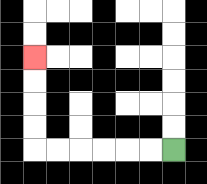{'start': '[7, 6]', 'end': '[1, 2]', 'path_directions': 'L,L,L,L,L,L,U,U,U,U', 'path_coordinates': '[[7, 6], [6, 6], [5, 6], [4, 6], [3, 6], [2, 6], [1, 6], [1, 5], [1, 4], [1, 3], [1, 2]]'}